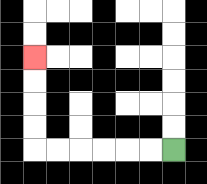{'start': '[7, 6]', 'end': '[1, 2]', 'path_directions': 'L,L,L,L,L,L,U,U,U,U', 'path_coordinates': '[[7, 6], [6, 6], [5, 6], [4, 6], [3, 6], [2, 6], [1, 6], [1, 5], [1, 4], [1, 3], [1, 2]]'}